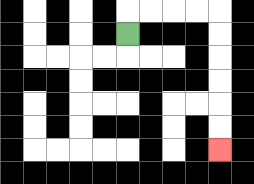{'start': '[5, 1]', 'end': '[9, 6]', 'path_directions': 'U,R,R,R,R,D,D,D,D,D,D', 'path_coordinates': '[[5, 1], [5, 0], [6, 0], [7, 0], [8, 0], [9, 0], [9, 1], [9, 2], [9, 3], [9, 4], [9, 5], [9, 6]]'}